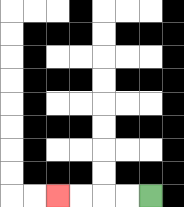{'start': '[6, 8]', 'end': '[2, 8]', 'path_directions': 'L,L,L,L', 'path_coordinates': '[[6, 8], [5, 8], [4, 8], [3, 8], [2, 8]]'}